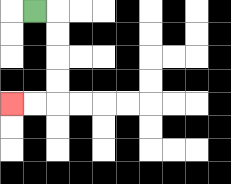{'start': '[1, 0]', 'end': '[0, 4]', 'path_directions': 'R,D,D,D,D,L,L', 'path_coordinates': '[[1, 0], [2, 0], [2, 1], [2, 2], [2, 3], [2, 4], [1, 4], [0, 4]]'}